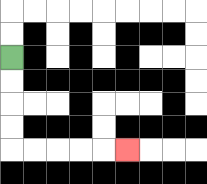{'start': '[0, 2]', 'end': '[5, 6]', 'path_directions': 'D,D,D,D,R,R,R,R,R', 'path_coordinates': '[[0, 2], [0, 3], [0, 4], [0, 5], [0, 6], [1, 6], [2, 6], [3, 6], [4, 6], [5, 6]]'}